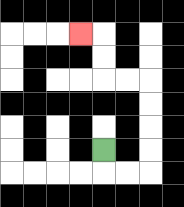{'start': '[4, 6]', 'end': '[3, 1]', 'path_directions': 'D,R,R,U,U,U,U,L,L,U,U,L', 'path_coordinates': '[[4, 6], [4, 7], [5, 7], [6, 7], [6, 6], [6, 5], [6, 4], [6, 3], [5, 3], [4, 3], [4, 2], [4, 1], [3, 1]]'}